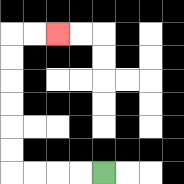{'start': '[4, 7]', 'end': '[2, 1]', 'path_directions': 'L,L,L,L,U,U,U,U,U,U,R,R', 'path_coordinates': '[[4, 7], [3, 7], [2, 7], [1, 7], [0, 7], [0, 6], [0, 5], [0, 4], [0, 3], [0, 2], [0, 1], [1, 1], [2, 1]]'}